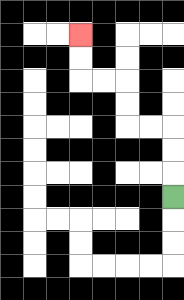{'start': '[7, 8]', 'end': '[3, 1]', 'path_directions': 'U,U,U,L,L,U,U,L,L,U,U', 'path_coordinates': '[[7, 8], [7, 7], [7, 6], [7, 5], [6, 5], [5, 5], [5, 4], [5, 3], [4, 3], [3, 3], [3, 2], [3, 1]]'}